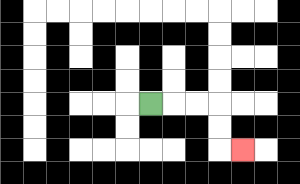{'start': '[6, 4]', 'end': '[10, 6]', 'path_directions': 'R,R,R,D,D,R', 'path_coordinates': '[[6, 4], [7, 4], [8, 4], [9, 4], [9, 5], [9, 6], [10, 6]]'}